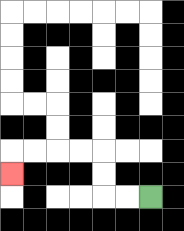{'start': '[6, 8]', 'end': '[0, 7]', 'path_directions': 'L,L,U,U,L,L,L,L,D', 'path_coordinates': '[[6, 8], [5, 8], [4, 8], [4, 7], [4, 6], [3, 6], [2, 6], [1, 6], [0, 6], [0, 7]]'}